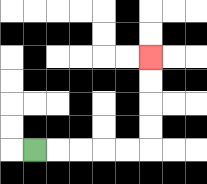{'start': '[1, 6]', 'end': '[6, 2]', 'path_directions': 'R,R,R,R,R,U,U,U,U', 'path_coordinates': '[[1, 6], [2, 6], [3, 6], [4, 6], [5, 6], [6, 6], [6, 5], [6, 4], [6, 3], [6, 2]]'}